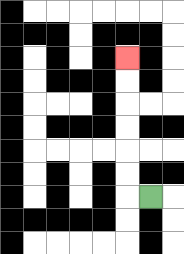{'start': '[6, 8]', 'end': '[5, 2]', 'path_directions': 'L,U,U,U,U,U,U', 'path_coordinates': '[[6, 8], [5, 8], [5, 7], [5, 6], [5, 5], [5, 4], [5, 3], [5, 2]]'}